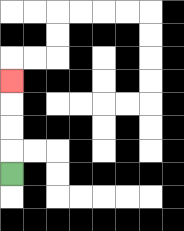{'start': '[0, 7]', 'end': '[0, 3]', 'path_directions': 'U,U,U,U', 'path_coordinates': '[[0, 7], [0, 6], [0, 5], [0, 4], [0, 3]]'}